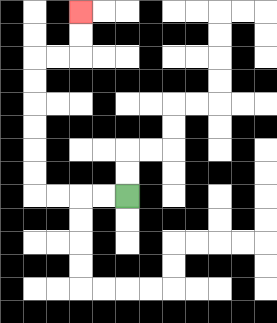{'start': '[5, 8]', 'end': '[3, 0]', 'path_directions': 'L,L,L,L,U,U,U,U,U,U,R,R,U,U', 'path_coordinates': '[[5, 8], [4, 8], [3, 8], [2, 8], [1, 8], [1, 7], [1, 6], [1, 5], [1, 4], [1, 3], [1, 2], [2, 2], [3, 2], [3, 1], [3, 0]]'}